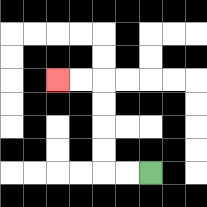{'start': '[6, 7]', 'end': '[2, 3]', 'path_directions': 'L,L,U,U,U,U,L,L', 'path_coordinates': '[[6, 7], [5, 7], [4, 7], [4, 6], [4, 5], [4, 4], [4, 3], [3, 3], [2, 3]]'}